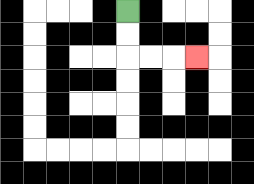{'start': '[5, 0]', 'end': '[8, 2]', 'path_directions': 'D,D,R,R,R', 'path_coordinates': '[[5, 0], [5, 1], [5, 2], [6, 2], [7, 2], [8, 2]]'}